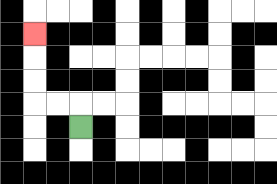{'start': '[3, 5]', 'end': '[1, 1]', 'path_directions': 'U,L,L,U,U,U', 'path_coordinates': '[[3, 5], [3, 4], [2, 4], [1, 4], [1, 3], [1, 2], [1, 1]]'}